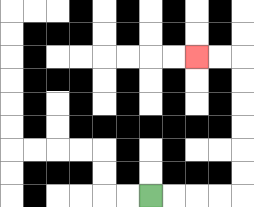{'start': '[6, 8]', 'end': '[8, 2]', 'path_directions': 'R,R,R,R,U,U,U,U,U,U,L,L', 'path_coordinates': '[[6, 8], [7, 8], [8, 8], [9, 8], [10, 8], [10, 7], [10, 6], [10, 5], [10, 4], [10, 3], [10, 2], [9, 2], [8, 2]]'}